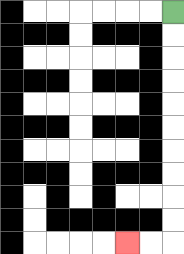{'start': '[7, 0]', 'end': '[5, 10]', 'path_directions': 'D,D,D,D,D,D,D,D,D,D,L,L', 'path_coordinates': '[[7, 0], [7, 1], [7, 2], [7, 3], [7, 4], [7, 5], [7, 6], [7, 7], [7, 8], [7, 9], [7, 10], [6, 10], [5, 10]]'}